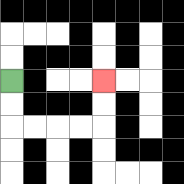{'start': '[0, 3]', 'end': '[4, 3]', 'path_directions': 'D,D,R,R,R,R,U,U', 'path_coordinates': '[[0, 3], [0, 4], [0, 5], [1, 5], [2, 5], [3, 5], [4, 5], [4, 4], [4, 3]]'}